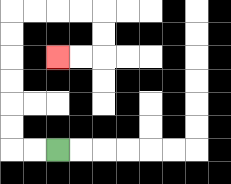{'start': '[2, 6]', 'end': '[2, 2]', 'path_directions': 'L,L,U,U,U,U,U,U,R,R,R,R,D,D,L,L', 'path_coordinates': '[[2, 6], [1, 6], [0, 6], [0, 5], [0, 4], [0, 3], [0, 2], [0, 1], [0, 0], [1, 0], [2, 0], [3, 0], [4, 0], [4, 1], [4, 2], [3, 2], [2, 2]]'}